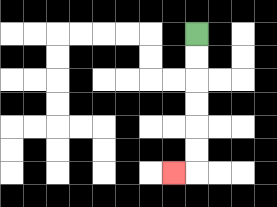{'start': '[8, 1]', 'end': '[7, 7]', 'path_directions': 'D,D,D,D,D,D,L', 'path_coordinates': '[[8, 1], [8, 2], [8, 3], [8, 4], [8, 5], [8, 6], [8, 7], [7, 7]]'}